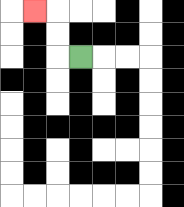{'start': '[3, 2]', 'end': '[1, 0]', 'path_directions': 'L,U,U,L', 'path_coordinates': '[[3, 2], [2, 2], [2, 1], [2, 0], [1, 0]]'}